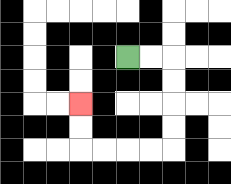{'start': '[5, 2]', 'end': '[3, 4]', 'path_directions': 'R,R,D,D,D,D,L,L,L,L,U,U', 'path_coordinates': '[[5, 2], [6, 2], [7, 2], [7, 3], [7, 4], [7, 5], [7, 6], [6, 6], [5, 6], [4, 6], [3, 6], [3, 5], [3, 4]]'}